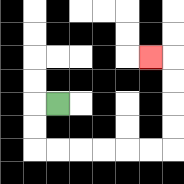{'start': '[2, 4]', 'end': '[6, 2]', 'path_directions': 'L,D,D,R,R,R,R,R,R,U,U,U,U,L', 'path_coordinates': '[[2, 4], [1, 4], [1, 5], [1, 6], [2, 6], [3, 6], [4, 6], [5, 6], [6, 6], [7, 6], [7, 5], [7, 4], [7, 3], [7, 2], [6, 2]]'}